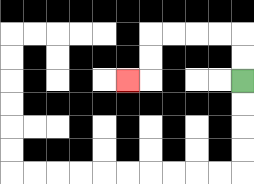{'start': '[10, 3]', 'end': '[5, 3]', 'path_directions': 'U,U,L,L,L,L,D,D,L', 'path_coordinates': '[[10, 3], [10, 2], [10, 1], [9, 1], [8, 1], [7, 1], [6, 1], [6, 2], [6, 3], [5, 3]]'}